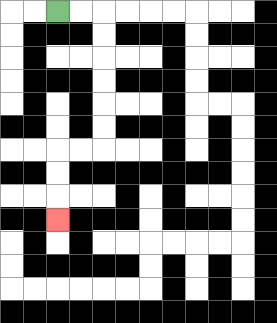{'start': '[2, 0]', 'end': '[2, 9]', 'path_directions': 'R,R,D,D,D,D,D,D,L,L,D,D,D', 'path_coordinates': '[[2, 0], [3, 0], [4, 0], [4, 1], [4, 2], [4, 3], [4, 4], [4, 5], [4, 6], [3, 6], [2, 6], [2, 7], [2, 8], [2, 9]]'}